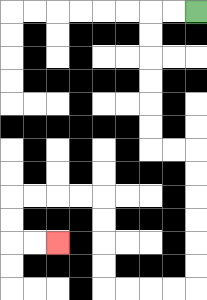{'start': '[8, 0]', 'end': '[2, 10]', 'path_directions': 'L,L,D,D,D,D,D,D,R,R,D,D,D,D,D,D,L,L,L,L,U,U,U,U,L,L,L,L,D,D,R,R', 'path_coordinates': '[[8, 0], [7, 0], [6, 0], [6, 1], [6, 2], [6, 3], [6, 4], [6, 5], [6, 6], [7, 6], [8, 6], [8, 7], [8, 8], [8, 9], [8, 10], [8, 11], [8, 12], [7, 12], [6, 12], [5, 12], [4, 12], [4, 11], [4, 10], [4, 9], [4, 8], [3, 8], [2, 8], [1, 8], [0, 8], [0, 9], [0, 10], [1, 10], [2, 10]]'}